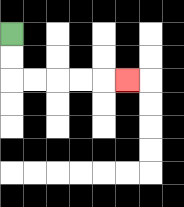{'start': '[0, 1]', 'end': '[5, 3]', 'path_directions': 'D,D,R,R,R,R,R', 'path_coordinates': '[[0, 1], [0, 2], [0, 3], [1, 3], [2, 3], [3, 3], [4, 3], [5, 3]]'}